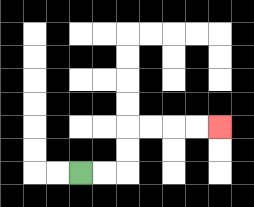{'start': '[3, 7]', 'end': '[9, 5]', 'path_directions': 'R,R,U,U,R,R,R,R', 'path_coordinates': '[[3, 7], [4, 7], [5, 7], [5, 6], [5, 5], [6, 5], [7, 5], [8, 5], [9, 5]]'}